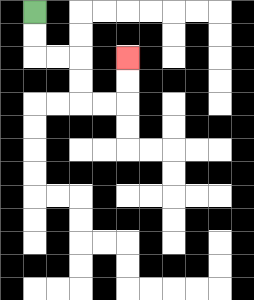{'start': '[1, 0]', 'end': '[5, 2]', 'path_directions': 'D,D,R,R,D,D,R,R,U,U', 'path_coordinates': '[[1, 0], [1, 1], [1, 2], [2, 2], [3, 2], [3, 3], [3, 4], [4, 4], [5, 4], [5, 3], [5, 2]]'}